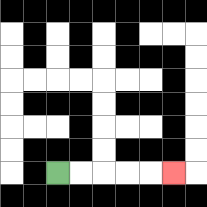{'start': '[2, 7]', 'end': '[7, 7]', 'path_directions': 'R,R,R,R,R', 'path_coordinates': '[[2, 7], [3, 7], [4, 7], [5, 7], [6, 7], [7, 7]]'}